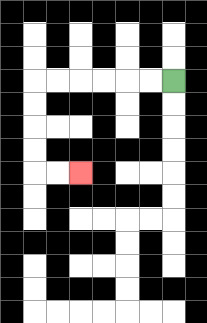{'start': '[7, 3]', 'end': '[3, 7]', 'path_directions': 'L,L,L,L,L,L,D,D,D,D,R,R', 'path_coordinates': '[[7, 3], [6, 3], [5, 3], [4, 3], [3, 3], [2, 3], [1, 3], [1, 4], [1, 5], [1, 6], [1, 7], [2, 7], [3, 7]]'}